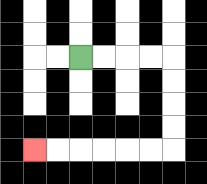{'start': '[3, 2]', 'end': '[1, 6]', 'path_directions': 'R,R,R,R,D,D,D,D,L,L,L,L,L,L', 'path_coordinates': '[[3, 2], [4, 2], [5, 2], [6, 2], [7, 2], [7, 3], [7, 4], [7, 5], [7, 6], [6, 6], [5, 6], [4, 6], [3, 6], [2, 6], [1, 6]]'}